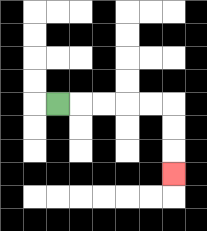{'start': '[2, 4]', 'end': '[7, 7]', 'path_directions': 'R,R,R,R,R,D,D,D', 'path_coordinates': '[[2, 4], [3, 4], [4, 4], [5, 4], [6, 4], [7, 4], [7, 5], [7, 6], [7, 7]]'}